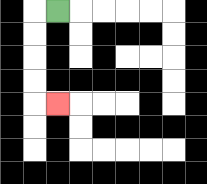{'start': '[2, 0]', 'end': '[2, 4]', 'path_directions': 'L,D,D,D,D,R', 'path_coordinates': '[[2, 0], [1, 0], [1, 1], [1, 2], [1, 3], [1, 4], [2, 4]]'}